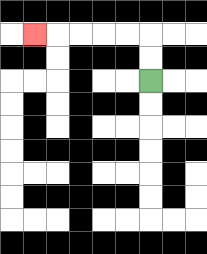{'start': '[6, 3]', 'end': '[1, 1]', 'path_directions': 'U,U,L,L,L,L,L', 'path_coordinates': '[[6, 3], [6, 2], [6, 1], [5, 1], [4, 1], [3, 1], [2, 1], [1, 1]]'}